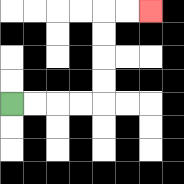{'start': '[0, 4]', 'end': '[6, 0]', 'path_directions': 'R,R,R,R,U,U,U,U,R,R', 'path_coordinates': '[[0, 4], [1, 4], [2, 4], [3, 4], [4, 4], [4, 3], [4, 2], [4, 1], [4, 0], [5, 0], [6, 0]]'}